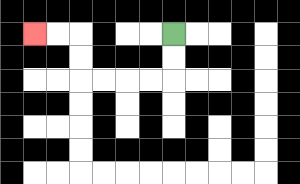{'start': '[7, 1]', 'end': '[1, 1]', 'path_directions': 'D,D,L,L,L,L,U,U,L,L', 'path_coordinates': '[[7, 1], [7, 2], [7, 3], [6, 3], [5, 3], [4, 3], [3, 3], [3, 2], [3, 1], [2, 1], [1, 1]]'}